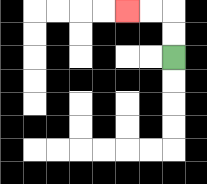{'start': '[7, 2]', 'end': '[5, 0]', 'path_directions': 'U,U,L,L', 'path_coordinates': '[[7, 2], [7, 1], [7, 0], [6, 0], [5, 0]]'}